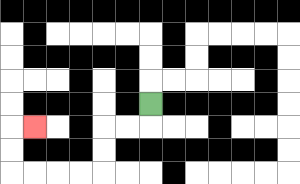{'start': '[6, 4]', 'end': '[1, 5]', 'path_directions': 'D,L,L,D,D,L,L,L,L,U,U,R', 'path_coordinates': '[[6, 4], [6, 5], [5, 5], [4, 5], [4, 6], [4, 7], [3, 7], [2, 7], [1, 7], [0, 7], [0, 6], [0, 5], [1, 5]]'}